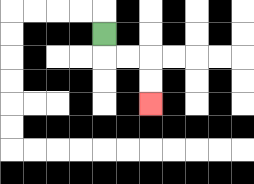{'start': '[4, 1]', 'end': '[6, 4]', 'path_directions': 'D,R,R,D,D', 'path_coordinates': '[[4, 1], [4, 2], [5, 2], [6, 2], [6, 3], [6, 4]]'}